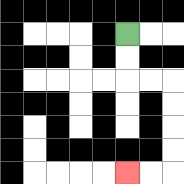{'start': '[5, 1]', 'end': '[5, 7]', 'path_directions': 'D,D,R,R,D,D,D,D,L,L', 'path_coordinates': '[[5, 1], [5, 2], [5, 3], [6, 3], [7, 3], [7, 4], [7, 5], [7, 6], [7, 7], [6, 7], [5, 7]]'}